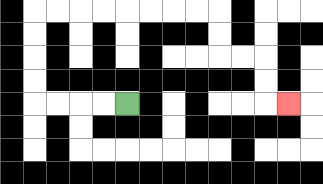{'start': '[5, 4]', 'end': '[12, 4]', 'path_directions': 'L,L,L,L,U,U,U,U,R,R,R,R,R,R,R,R,D,D,R,R,D,D,R', 'path_coordinates': '[[5, 4], [4, 4], [3, 4], [2, 4], [1, 4], [1, 3], [1, 2], [1, 1], [1, 0], [2, 0], [3, 0], [4, 0], [5, 0], [6, 0], [7, 0], [8, 0], [9, 0], [9, 1], [9, 2], [10, 2], [11, 2], [11, 3], [11, 4], [12, 4]]'}